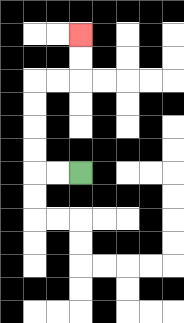{'start': '[3, 7]', 'end': '[3, 1]', 'path_directions': 'L,L,U,U,U,U,R,R,U,U', 'path_coordinates': '[[3, 7], [2, 7], [1, 7], [1, 6], [1, 5], [1, 4], [1, 3], [2, 3], [3, 3], [3, 2], [3, 1]]'}